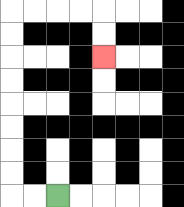{'start': '[2, 8]', 'end': '[4, 2]', 'path_directions': 'L,L,U,U,U,U,U,U,U,U,R,R,R,R,D,D', 'path_coordinates': '[[2, 8], [1, 8], [0, 8], [0, 7], [0, 6], [0, 5], [0, 4], [0, 3], [0, 2], [0, 1], [0, 0], [1, 0], [2, 0], [3, 0], [4, 0], [4, 1], [4, 2]]'}